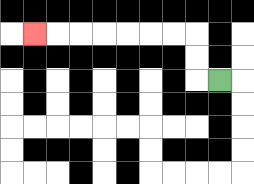{'start': '[9, 3]', 'end': '[1, 1]', 'path_directions': 'L,U,U,L,L,L,L,L,L,L', 'path_coordinates': '[[9, 3], [8, 3], [8, 2], [8, 1], [7, 1], [6, 1], [5, 1], [4, 1], [3, 1], [2, 1], [1, 1]]'}